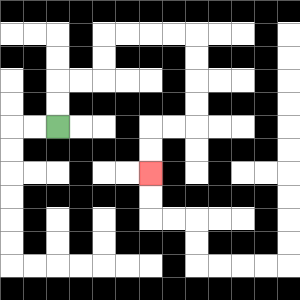{'start': '[2, 5]', 'end': '[6, 7]', 'path_directions': 'U,U,R,R,U,U,R,R,R,R,D,D,D,D,L,L,D,D', 'path_coordinates': '[[2, 5], [2, 4], [2, 3], [3, 3], [4, 3], [4, 2], [4, 1], [5, 1], [6, 1], [7, 1], [8, 1], [8, 2], [8, 3], [8, 4], [8, 5], [7, 5], [6, 5], [6, 6], [6, 7]]'}